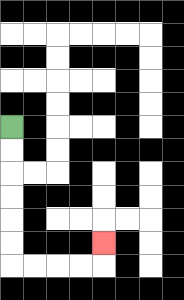{'start': '[0, 5]', 'end': '[4, 10]', 'path_directions': 'D,D,D,D,D,D,R,R,R,R,U', 'path_coordinates': '[[0, 5], [0, 6], [0, 7], [0, 8], [0, 9], [0, 10], [0, 11], [1, 11], [2, 11], [3, 11], [4, 11], [4, 10]]'}